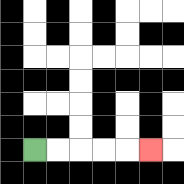{'start': '[1, 6]', 'end': '[6, 6]', 'path_directions': 'R,R,R,R,R', 'path_coordinates': '[[1, 6], [2, 6], [3, 6], [4, 6], [5, 6], [6, 6]]'}